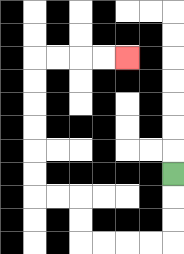{'start': '[7, 7]', 'end': '[5, 2]', 'path_directions': 'D,D,D,L,L,L,L,U,U,L,L,U,U,U,U,U,U,R,R,R,R', 'path_coordinates': '[[7, 7], [7, 8], [7, 9], [7, 10], [6, 10], [5, 10], [4, 10], [3, 10], [3, 9], [3, 8], [2, 8], [1, 8], [1, 7], [1, 6], [1, 5], [1, 4], [1, 3], [1, 2], [2, 2], [3, 2], [4, 2], [5, 2]]'}